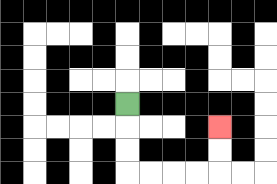{'start': '[5, 4]', 'end': '[9, 5]', 'path_directions': 'D,D,D,R,R,R,R,U,U', 'path_coordinates': '[[5, 4], [5, 5], [5, 6], [5, 7], [6, 7], [7, 7], [8, 7], [9, 7], [9, 6], [9, 5]]'}